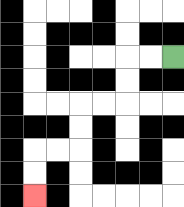{'start': '[7, 2]', 'end': '[1, 8]', 'path_directions': 'L,L,D,D,L,L,D,D,L,L,D,D', 'path_coordinates': '[[7, 2], [6, 2], [5, 2], [5, 3], [5, 4], [4, 4], [3, 4], [3, 5], [3, 6], [2, 6], [1, 6], [1, 7], [1, 8]]'}